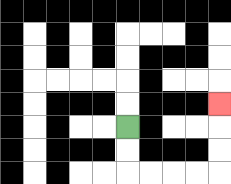{'start': '[5, 5]', 'end': '[9, 4]', 'path_directions': 'D,D,R,R,R,R,U,U,U', 'path_coordinates': '[[5, 5], [5, 6], [5, 7], [6, 7], [7, 7], [8, 7], [9, 7], [9, 6], [9, 5], [9, 4]]'}